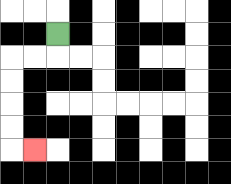{'start': '[2, 1]', 'end': '[1, 6]', 'path_directions': 'D,L,L,D,D,D,D,R', 'path_coordinates': '[[2, 1], [2, 2], [1, 2], [0, 2], [0, 3], [0, 4], [0, 5], [0, 6], [1, 6]]'}